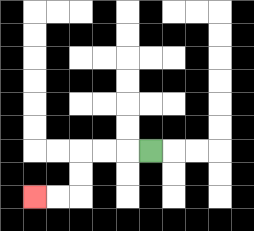{'start': '[6, 6]', 'end': '[1, 8]', 'path_directions': 'L,L,L,D,D,L,L', 'path_coordinates': '[[6, 6], [5, 6], [4, 6], [3, 6], [3, 7], [3, 8], [2, 8], [1, 8]]'}